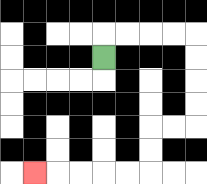{'start': '[4, 2]', 'end': '[1, 7]', 'path_directions': 'U,R,R,R,R,D,D,D,D,L,L,D,D,L,L,L,L,L', 'path_coordinates': '[[4, 2], [4, 1], [5, 1], [6, 1], [7, 1], [8, 1], [8, 2], [8, 3], [8, 4], [8, 5], [7, 5], [6, 5], [6, 6], [6, 7], [5, 7], [4, 7], [3, 7], [2, 7], [1, 7]]'}